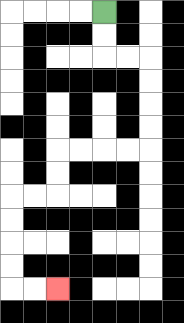{'start': '[4, 0]', 'end': '[2, 12]', 'path_directions': 'D,D,R,R,D,D,D,D,L,L,L,L,D,D,L,L,D,D,D,D,R,R', 'path_coordinates': '[[4, 0], [4, 1], [4, 2], [5, 2], [6, 2], [6, 3], [6, 4], [6, 5], [6, 6], [5, 6], [4, 6], [3, 6], [2, 6], [2, 7], [2, 8], [1, 8], [0, 8], [0, 9], [0, 10], [0, 11], [0, 12], [1, 12], [2, 12]]'}